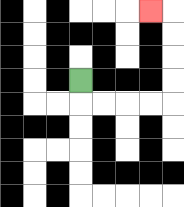{'start': '[3, 3]', 'end': '[6, 0]', 'path_directions': 'D,R,R,R,R,U,U,U,U,L', 'path_coordinates': '[[3, 3], [3, 4], [4, 4], [5, 4], [6, 4], [7, 4], [7, 3], [7, 2], [7, 1], [7, 0], [6, 0]]'}